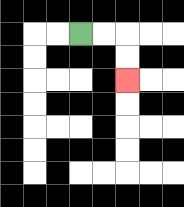{'start': '[3, 1]', 'end': '[5, 3]', 'path_directions': 'R,R,D,D', 'path_coordinates': '[[3, 1], [4, 1], [5, 1], [5, 2], [5, 3]]'}